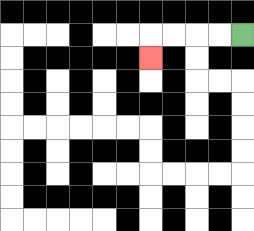{'start': '[10, 1]', 'end': '[6, 2]', 'path_directions': 'L,L,L,L,D', 'path_coordinates': '[[10, 1], [9, 1], [8, 1], [7, 1], [6, 1], [6, 2]]'}